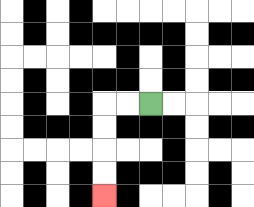{'start': '[6, 4]', 'end': '[4, 8]', 'path_directions': 'L,L,D,D,D,D', 'path_coordinates': '[[6, 4], [5, 4], [4, 4], [4, 5], [4, 6], [4, 7], [4, 8]]'}